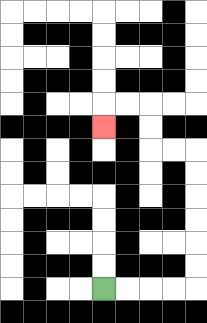{'start': '[4, 12]', 'end': '[4, 5]', 'path_directions': 'R,R,R,R,U,U,U,U,U,U,L,L,U,U,L,L,D', 'path_coordinates': '[[4, 12], [5, 12], [6, 12], [7, 12], [8, 12], [8, 11], [8, 10], [8, 9], [8, 8], [8, 7], [8, 6], [7, 6], [6, 6], [6, 5], [6, 4], [5, 4], [4, 4], [4, 5]]'}